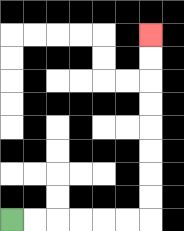{'start': '[0, 9]', 'end': '[6, 1]', 'path_directions': 'R,R,R,R,R,R,U,U,U,U,U,U,U,U', 'path_coordinates': '[[0, 9], [1, 9], [2, 9], [3, 9], [4, 9], [5, 9], [6, 9], [6, 8], [6, 7], [6, 6], [6, 5], [6, 4], [6, 3], [6, 2], [6, 1]]'}